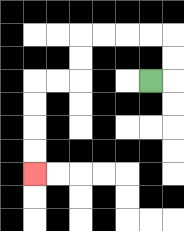{'start': '[6, 3]', 'end': '[1, 7]', 'path_directions': 'R,U,U,L,L,L,L,D,D,L,L,D,D,D,D', 'path_coordinates': '[[6, 3], [7, 3], [7, 2], [7, 1], [6, 1], [5, 1], [4, 1], [3, 1], [3, 2], [3, 3], [2, 3], [1, 3], [1, 4], [1, 5], [1, 6], [1, 7]]'}